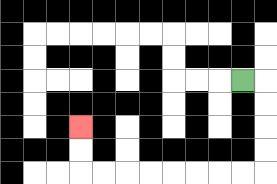{'start': '[10, 3]', 'end': '[3, 5]', 'path_directions': 'R,D,D,D,D,L,L,L,L,L,L,L,L,U,U', 'path_coordinates': '[[10, 3], [11, 3], [11, 4], [11, 5], [11, 6], [11, 7], [10, 7], [9, 7], [8, 7], [7, 7], [6, 7], [5, 7], [4, 7], [3, 7], [3, 6], [3, 5]]'}